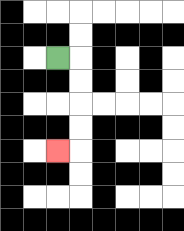{'start': '[2, 2]', 'end': '[2, 6]', 'path_directions': 'R,D,D,D,D,L', 'path_coordinates': '[[2, 2], [3, 2], [3, 3], [3, 4], [3, 5], [3, 6], [2, 6]]'}